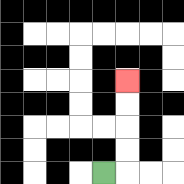{'start': '[4, 7]', 'end': '[5, 3]', 'path_directions': 'R,U,U,U,U', 'path_coordinates': '[[4, 7], [5, 7], [5, 6], [5, 5], [5, 4], [5, 3]]'}